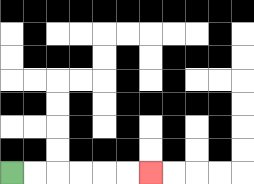{'start': '[0, 7]', 'end': '[6, 7]', 'path_directions': 'R,R,R,R,R,R', 'path_coordinates': '[[0, 7], [1, 7], [2, 7], [3, 7], [4, 7], [5, 7], [6, 7]]'}